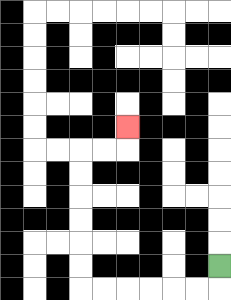{'start': '[9, 11]', 'end': '[5, 5]', 'path_directions': 'D,L,L,L,L,L,L,U,U,U,U,U,U,R,R,U', 'path_coordinates': '[[9, 11], [9, 12], [8, 12], [7, 12], [6, 12], [5, 12], [4, 12], [3, 12], [3, 11], [3, 10], [3, 9], [3, 8], [3, 7], [3, 6], [4, 6], [5, 6], [5, 5]]'}